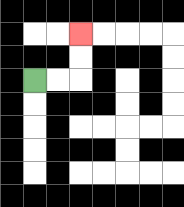{'start': '[1, 3]', 'end': '[3, 1]', 'path_directions': 'R,R,U,U', 'path_coordinates': '[[1, 3], [2, 3], [3, 3], [3, 2], [3, 1]]'}